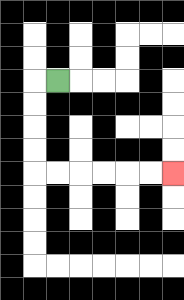{'start': '[2, 3]', 'end': '[7, 7]', 'path_directions': 'L,D,D,D,D,R,R,R,R,R,R', 'path_coordinates': '[[2, 3], [1, 3], [1, 4], [1, 5], [1, 6], [1, 7], [2, 7], [3, 7], [4, 7], [5, 7], [6, 7], [7, 7]]'}